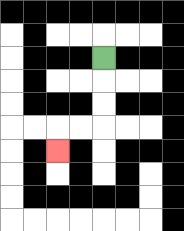{'start': '[4, 2]', 'end': '[2, 6]', 'path_directions': 'D,D,D,L,L,D', 'path_coordinates': '[[4, 2], [4, 3], [4, 4], [4, 5], [3, 5], [2, 5], [2, 6]]'}